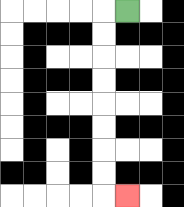{'start': '[5, 0]', 'end': '[5, 8]', 'path_directions': 'L,D,D,D,D,D,D,D,D,R', 'path_coordinates': '[[5, 0], [4, 0], [4, 1], [4, 2], [4, 3], [4, 4], [4, 5], [4, 6], [4, 7], [4, 8], [5, 8]]'}